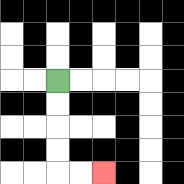{'start': '[2, 3]', 'end': '[4, 7]', 'path_directions': 'D,D,D,D,R,R', 'path_coordinates': '[[2, 3], [2, 4], [2, 5], [2, 6], [2, 7], [3, 7], [4, 7]]'}